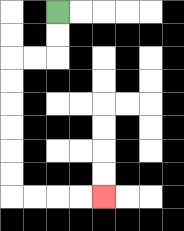{'start': '[2, 0]', 'end': '[4, 8]', 'path_directions': 'D,D,L,L,D,D,D,D,D,D,R,R,R,R', 'path_coordinates': '[[2, 0], [2, 1], [2, 2], [1, 2], [0, 2], [0, 3], [0, 4], [0, 5], [0, 6], [0, 7], [0, 8], [1, 8], [2, 8], [3, 8], [4, 8]]'}